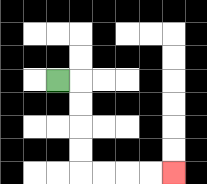{'start': '[2, 3]', 'end': '[7, 7]', 'path_directions': 'R,D,D,D,D,R,R,R,R', 'path_coordinates': '[[2, 3], [3, 3], [3, 4], [3, 5], [3, 6], [3, 7], [4, 7], [5, 7], [6, 7], [7, 7]]'}